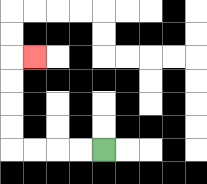{'start': '[4, 6]', 'end': '[1, 2]', 'path_directions': 'L,L,L,L,U,U,U,U,R', 'path_coordinates': '[[4, 6], [3, 6], [2, 6], [1, 6], [0, 6], [0, 5], [0, 4], [0, 3], [0, 2], [1, 2]]'}